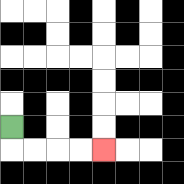{'start': '[0, 5]', 'end': '[4, 6]', 'path_directions': 'D,R,R,R,R', 'path_coordinates': '[[0, 5], [0, 6], [1, 6], [2, 6], [3, 6], [4, 6]]'}